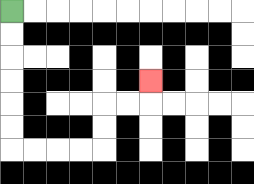{'start': '[0, 0]', 'end': '[6, 3]', 'path_directions': 'D,D,D,D,D,D,R,R,R,R,U,U,R,R,U', 'path_coordinates': '[[0, 0], [0, 1], [0, 2], [0, 3], [0, 4], [0, 5], [0, 6], [1, 6], [2, 6], [3, 6], [4, 6], [4, 5], [4, 4], [5, 4], [6, 4], [6, 3]]'}